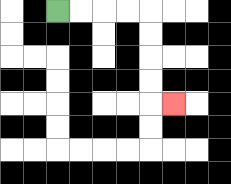{'start': '[2, 0]', 'end': '[7, 4]', 'path_directions': 'R,R,R,R,D,D,D,D,R', 'path_coordinates': '[[2, 0], [3, 0], [4, 0], [5, 0], [6, 0], [6, 1], [6, 2], [6, 3], [6, 4], [7, 4]]'}